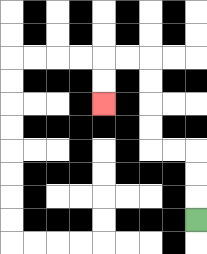{'start': '[8, 9]', 'end': '[4, 4]', 'path_directions': 'U,U,U,L,L,U,U,U,U,L,L,D,D', 'path_coordinates': '[[8, 9], [8, 8], [8, 7], [8, 6], [7, 6], [6, 6], [6, 5], [6, 4], [6, 3], [6, 2], [5, 2], [4, 2], [4, 3], [4, 4]]'}